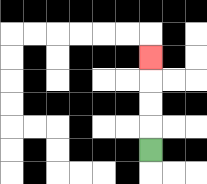{'start': '[6, 6]', 'end': '[6, 2]', 'path_directions': 'U,U,U,U', 'path_coordinates': '[[6, 6], [6, 5], [6, 4], [6, 3], [6, 2]]'}